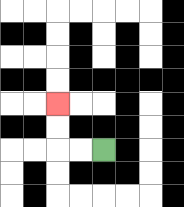{'start': '[4, 6]', 'end': '[2, 4]', 'path_directions': 'L,L,U,U', 'path_coordinates': '[[4, 6], [3, 6], [2, 6], [2, 5], [2, 4]]'}